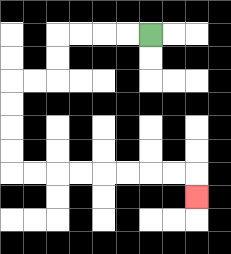{'start': '[6, 1]', 'end': '[8, 8]', 'path_directions': 'L,L,L,L,D,D,L,L,D,D,D,D,R,R,R,R,R,R,R,R,D', 'path_coordinates': '[[6, 1], [5, 1], [4, 1], [3, 1], [2, 1], [2, 2], [2, 3], [1, 3], [0, 3], [0, 4], [0, 5], [0, 6], [0, 7], [1, 7], [2, 7], [3, 7], [4, 7], [5, 7], [6, 7], [7, 7], [8, 7], [8, 8]]'}